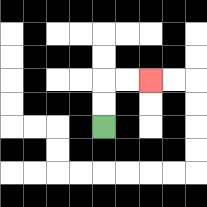{'start': '[4, 5]', 'end': '[6, 3]', 'path_directions': 'U,U,R,R', 'path_coordinates': '[[4, 5], [4, 4], [4, 3], [5, 3], [6, 3]]'}